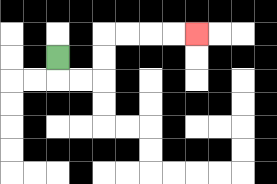{'start': '[2, 2]', 'end': '[8, 1]', 'path_directions': 'D,R,R,U,U,R,R,R,R', 'path_coordinates': '[[2, 2], [2, 3], [3, 3], [4, 3], [4, 2], [4, 1], [5, 1], [6, 1], [7, 1], [8, 1]]'}